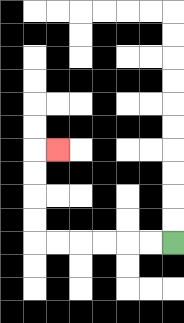{'start': '[7, 10]', 'end': '[2, 6]', 'path_directions': 'L,L,L,L,L,L,U,U,U,U,R', 'path_coordinates': '[[7, 10], [6, 10], [5, 10], [4, 10], [3, 10], [2, 10], [1, 10], [1, 9], [1, 8], [1, 7], [1, 6], [2, 6]]'}